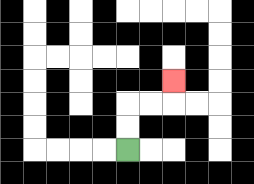{'start': '[5, 6]', 'end': '[7, 3]', 'path_directions': 'U,U,R,R,U', 'path_coordinates': '[[5, 6], [5, 5], [5, 4], [6, 4], [7, 4], [7, 3]]'}